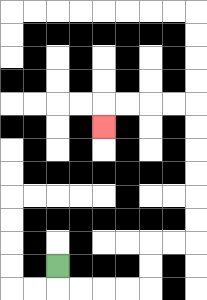{'start': '[2, 11]', 'end': '[4, 5]', 'path_directions': 'D,R,R,R,R,U,U,R,R,U,U,U,U,U,U,L,L,L,L,D', 'path_coordinates': '[[2, 11], [2, 12], [3, 12], [4, 12], [5, 12], [6, 12], [6, 11], [6, 10], [7, 10], [8, 10], [8, 9], [8, 8], [8, 7], [8, 6], [8, 5], [8, 4], [7, 4], [6, 4], [5, 4], [4, 4], [4, 5]]'}